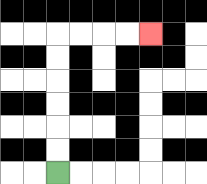{'start': '[2, 7]', 'end': '[6, 1]', 'path_directions': 'U,U,U,U,U,U,R,R,R,R', 'path_coordinates': '[[2, 7], [2, 6], [2, 5], [2, 4], [2, 3], [2, 2], [2, 1], [3, 1], [4, 1], [5, 1], [6, 1]]'}